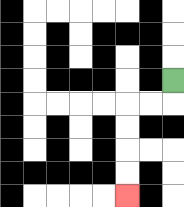{'start': '[7, 3]', 'end': '[5, 8]', 'path_directions': 'D,L,L,D,D,D,D', 'path_coordinates': '[[7, 3], [7, 4], [6, 4], [5, 4], [5, 5], [5, 6], [5, 7], [5, 8]]'}